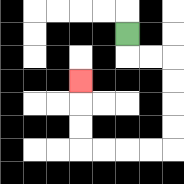{'start': '[5, 1]', 'end': '[3, 3]', 'path_directions': 'D,R,R,D,D,D,D,L,L,L,L,U,U,U', 'path_coordinates': '[[5, 1], [5, 2], [6, 2], [7, 2], [7, 3], [7, 4], [7, 5], [7, 6], [6, 6], [5, 6], [4, 6], [3, 6], [3, 5], [3, 4], [3, 3]]'}